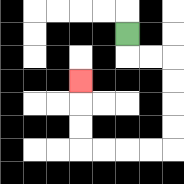{'start': '[5, 1]', 'end': '[3, 3]', 'path_directions': 'D,R,R,D,D,D,D,L,L,L,L,U,U,U', 'path_coordinates': '[[5, 1], [5, 2], [6, 2], [7, 2], [7, 3], [7, 4], [7, 5], [7, 6], [6, 6], [5, 6], [4, 6], [3, 6], [3, 5], [3, 4], [3, 3]]'}